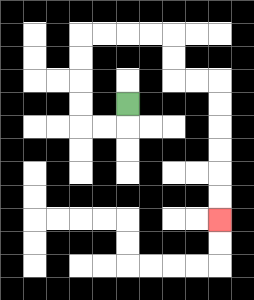{'start': '[5, 4]', 'end': '[9, 9]', 'path_directions': 'D,L,L,U,U,U,U,R,R,R,R,D,D,R,R,D,D,D,D,D,D', 'path_coordinates': '[[5, 4], [5, 5], [4, 5], [3, 5], [3, 4], [3, 3], [3, 2], [3, 1], [4, 1], [5, 1], [6, 1], [7, 1], [7, 2], [7, 3], [8, 3], [9, 3], [9, 4], [9, 5], [9, 6], [9, 7], [9, 8], [9, 9]]'}